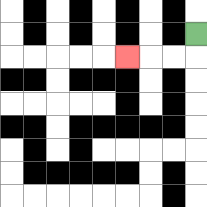{'start': '[8, 1]', 'end': '[5, 2]', 'path_directions': 'D,L,L,L', 'path_coordinates': '[[8, 1], [8, 2], [7, 2], [6, 2], [5, 2]]'}